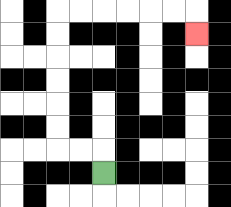{'start': '[4, 7]', 'end': '[8, 1]', 'path_directions': 'U,L,L,U,U,U,U,U,U,R,R,R,R,R,R,D', 'path_coordinates': '[[4, 7], [4, 6], [3, 6], [2, 6], [2, 5], [2, 4], [2, 3], [2, 2], [2, 1], [2, 0], [3, 0], [4, 0], [5, 0], [6, 0], [7, 0], [8, 0], [8, 1]]'}